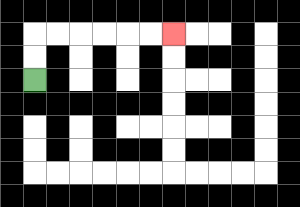{'start': '[1, 3]', 'end': '[7, 1]', 'path_directions': 'U,U,R,R,R,R,R,R', 'path_coordinates': '[[1, 3], [1, 2], [1, 1], [2, 1], [3, 1], [4, 1], [5, 1], [6, 1], [7, 1]]'}